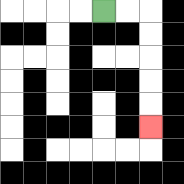{'start': '[4, 0]', 'end': '[6, 5]', 'path_directions': 'R,R,D,D,D,D,D', 'path_coordinates': '[[4, 0], [5, 0], [6, 0], [6, 1], [6, 2], [6, 3], [6, 4], [6, 5]]'}